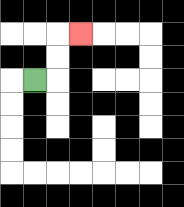{'start': '[1, 3]', 'end': '[3, 1]', 'path_directions': 'R,U,U,R', 'path_coordinates': '[[1, 3], [2, 3], [2, 2], [2, 1], [3, 1]]'}